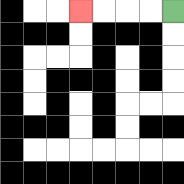{'start': '[7, 0]', 'end': '[3, 0]', 'path_directions': 'L,L,L,L', 'path_coordinates': '[[7, 0], [6, 0], [5, 0], [4, 0], [3, 0]]'}